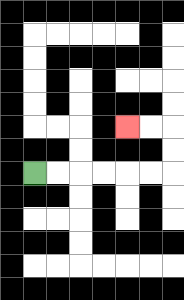{'start': '[1, 7]', 'end': '[5, 5]', 'path_directions': 'R,R,R,R,R,R,U,U,L,L', 'path_coordinates': '[[1, 7], [2, 7], [3, 7], [4, 7], [5, 7], [6, 7], [7, 7], [7, 6], [7, 5], [6, 5], [5, 5]]'}